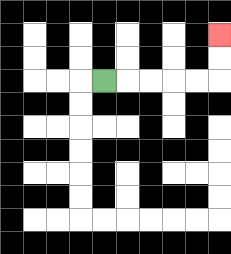{'start': '[4, 3]', 'end': '[9, 1]', 'path_directions': 'R,R,R,R,R,U,U', 'path_coordinates': '[[4, 3], [5, 3], [6, 3], [7, 3], [8, 3], [9, 3], [9, 2], [9, 1]]'}